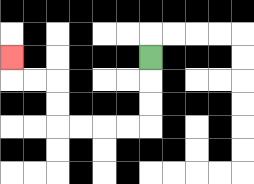{'start': '[6, 2]', 'end': '[0, 2]', 'path_directions': 'D,D,D,L,L,L,L,U,U,L,L,U', 'path_coordinates': '[[6, 2], [6, 3], [6, 4], [6, 5], [5, 5], [4, 5], [3, 5], [2, 5], [2, 4], [2, 3], [1, 3], [0, 3], [0, 2]]'}